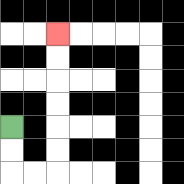{'start': '[0, 5]', 'end': '[2, 1]', 'path_directions': 'D,D,R,R,U,U,U,U,U,U', 'path_coordinates': '[[0, 5], [0, 6], [0, 7], [1, 7], [2, 7], [2, 6], [2, 5], [2, 4], [2, 3], [2, 2], [2, 1]]'}